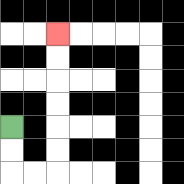{'start': '[0, 5]', 'end': '[2, 1]', 'path_directions': 'D,D,R,R,U,U,U,U,U,U', 'path_coordinates': '[[0, 5], [0, 6], [0, 7], [1, 7], [2, 7], [2, 6], [2, 5], [2, 4], [2, 3], [2, 2], [2, 1]]'}